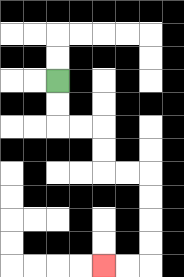{'start': '[2, 3]', 'end': '[4, 11]', 'path_directions': 'D,D,R,R,D,D,R,R,D,D,D,D,L,L', 'path_coordinates': '[[2, 3], [2, 4], [2, 5], [3, 5], [4, 5], [4, 6], [4, 7], [5, 7], [6, 7], [6, 8], [6, 9], [6, 10], [6, 11], [5, 11], [4, 11]]'}